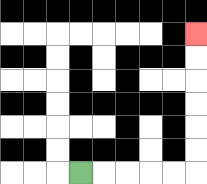{'start': '[3, 7]', 'end': '[8, 1]', 'path_directions': 'R,R,R,R,R,U,U,U,U,U,U', 'path_coordinates': '[[3, 7], [4, 7], [5, 7], [6, 7], [7, 7], [8, 7], [8, 6], [8, 5], [8, 4], [8, 3], [8, 2], [8, 1]]'}